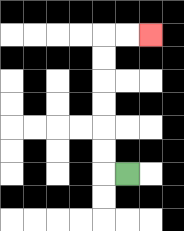{'start': '[5, 7]', 'end': '[6, 1]', 'path_directions': 'L,U,U,U,U,U,U,R,R', 'path_coordinates': '[[5, 7], [4, 7], [4, 6], [4, 5], [4, 4], [4, 3], [4, 2], [4, 1], [5, 1], [6, 1]]'}